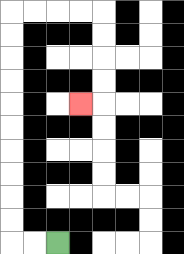{'start': '[2, 10]', 'end': '[3, 4]', 'path_directions': 'L,L,U,U,U,U,U,U,U,U,U,U,R,R,R,R,D,D,D,D,L', 'path_coordinates': '[[2, 10], [1, 10], [0, 10], [0, 9], [0, 8], [0, 7], [0, 6], [0, 5], [0, 4], [0, 3], [0, 2], [0, 1], [0, 0], [1, 0], [2, 0], [3, 0], [4, 0], [4, 1], [4, 2], [4, 3], [4, 4], [3, 4]]'}